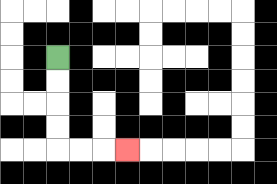{'start': '[2, 2]', 'end': '[5, 6]', 'path_directions': 'D,D,D,D,R,R,R', 'path_coordinates': '[[2, 2], [2, 3], [2, 4], [2, 5], [2, 6], [3, 6], [4, 6], [5, 6]]'}